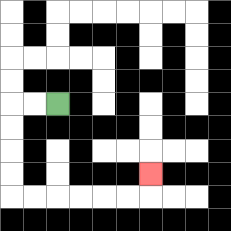{'start': '[2, 4]', 'end': '[6, 7]', 'path_directions': 'L,L,D,D,D,D,R,R,R,R,R,R,U', 'path_coordinates': '[[2, 4], [1, 4], [0, 4], [0, 5], [0, 6], [0, 7], [0, 8], [1, 8], [2, 8], [3, 8], [4, 8], [5, 8], [6, 8], [6, 7]]'}